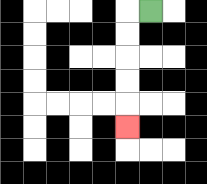{'start': '[6, 0]', 'end': '[5, 5]', 'path_directions': 'L,D,D,D,D,D', 'path_coordinates': '[[6, 0], [5, 0], [5, 1], [5, 2], [5, 3], [5, 4], [5, 5]]'}